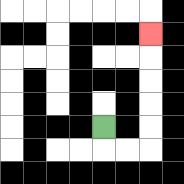{'start': '[4, 5]', 'end': '[6, 1]', 'path_directions': 'D,R,R,U,U,U,U,U', 'path_coordinates': '[[4, 5], [4, 6], [5, 6], [6, 6], [6, 5], [6, 4], [6, 3], [6, 2], [6, 1]]'}